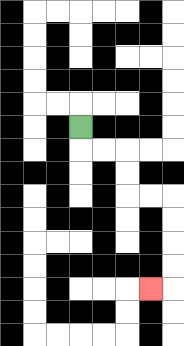{'start': '[3, 5]', 'end': '[6, 12]', 'path_directions': 'D,R,R,D,D,R,R,D,D,D,D,L', 'path_coordinates': '[[3, 5], [3, 6], [4, 6], [5, 6], [5, 7], [5, 8], [6, 8], [7, 8], [7, 9], [7, 10], [7, 11], [7, 12], [6, 12]]'}